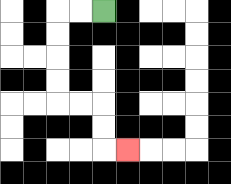{'start': '[4, 0]', 'end': '[5, 6]', 'path_directions': 'L,L,D,D,D,D,R,R,D,D,R', 'path_coordinates': '[[4, 0], [3, 0], [2, 0], [2, 1], [2, 2], [2, 3], [2, 4], [3, 4], [4, 4], [4, 5], [4, 6], [5, 6]]'}